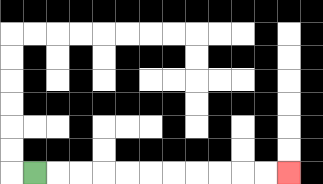{'start': '[1, 7]', 'end': '[12, 7]', 'path_directions': 'R,R,R,R,R,R,R,R,R,R,R', 'path_coordinates': '[[1, 7], [2, 7], [3, 7], [4, 7], [5, 7], [6, 7], [7, 7], [8, 7], [9, 7], [10, 7], [11, 7], [12, 7]]'}